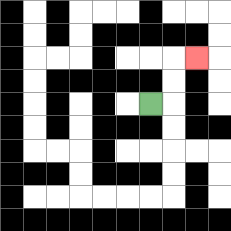{'start': '[6, 4]', 'end': '[8, 2]', 'path_directions': 'R,U,U,R', 'path_coordinates': '[[6, 4], [7, 4], [7, 3], [7, 2], [8, 2]]'}